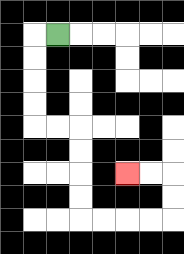{'start': '[2, 1]', 'end': '[5, 7]', 'path_directions': 'L,D,D,D,D,R,R,D,D,D,D,R,R,R,R,U,U,L,L', 'path_coordinates': '[[2, 1], [1, 1], [1, 2], [1, 3], [1, 4], [1, 5], [2, 5], [3, 5], [3, 6], [3, 7], [3, 8], [3, 9], [4, 9], [5, 9], [6, 9], [7, 9], [7, 8], [7, 7], [6, 7], [5, 7]]'}